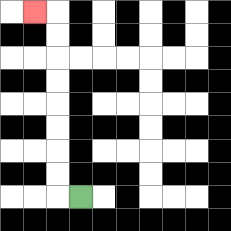{'start': '[3, 8]', 'end': '[1, 0]', 'path_directions': 'L,U,U,U,U,U,U,U,U,L', 'path_coordinates': '[[3, 8], [2, 8], [2, 7], [2, 6], [2, 5], [2, 4], [2, 3], [2, 2], [2, 1], [2, 0], [1, 0]]'}